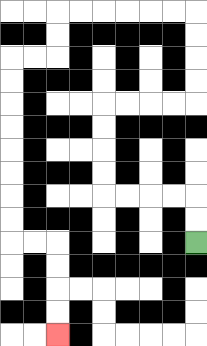{'start': '[8, 10]', 'end': '[2, 14]', 'path_directions': 'U,U,L,L,L,L,U,U,U,U,R,R,R,R,U,U,U,U,L,L,L,L,L,L,D,D,L,L,D,D,D,D,D,D,D,D,R,R,D,D,D,D', 'path_coordinates': '[[8, 10], [8, 9], [8, 8], [7, 8], [6, 8], [5, 8], [4, 8], [4, 7], [4, 6], [4, 5], [4, 4], [5, 4], [6, 4], [7, 4], [8, 4], [8, 3], [8, 2], [8, 1], [8, 0], [7, 0], [6, 0], [5, 0], [4, 0], [3, 0], [2, 0], [2, 1], [2, 2], [1, 2], [0, 2], [0, 3], [0, 4], [0, 5], [0, 6], [0, 7], [0, 8], [0, 9], [0, 10], [1, 10], [2, 10], [2, 11], [2, 12], [2, 13], [2, 14]]'}